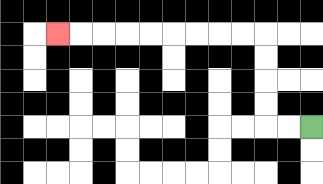{'start': '[13, 5]', 'end': '[2, 1]', 'path_directions': 'L,L,U,U,U,U,L,L,L,L,L,L,L,L,L', 'path_coordinates': '[[13, 5], [12, 5], [11, 5], [11, 4], [11, 3], [11, 2], [11, 1], [10, 1], [9, 1], [8, 1], [7, 1], [6, 1], [5, 1], [4, 1], [3, 1], [2, 1]]'}